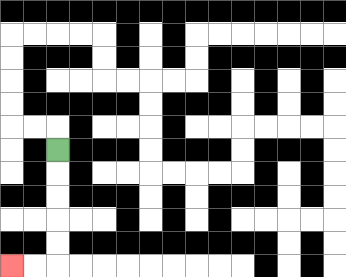{'start': '[2, 6]', 'end': '[0, 11]', 'path_directions': 'D,D,D,D,D,L,L', 'path_coordinates': '[[2, 6], [2, 7], [2, 8], [2, 9], [2, 10], [2, 11], [1, 11], [0, 11]]'}